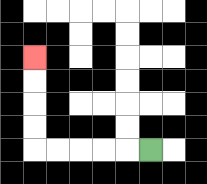{'start': '[6, 6]', 'end': '[1, 2]', 'path_directions': 'L,L,L,L,L,U,U,U,U', 'path_coordinates': '[[6, 6], [5, 6], [4, 6], [3, 6], [2, 6], [1, 6], [1, 5], [1, 4], [1, 3], [1, 2]]'}